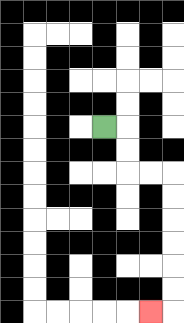{'start': '[4, 5]', 'end': '[6, 13]', 'path_directions': 'R,D,D,R,R,D,D,D,D,D,D,L', 'path_coordinates': '[[4, 5], [5, 5], [5, 6], [5, 7], [6, 7], [7, 7], [7, 8], [7, 9], [7, 10], [7, 11], [7, 12], [7, 13], [6, 13]]'}